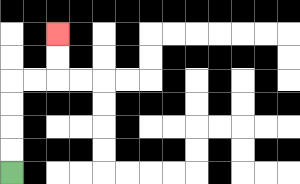{'start': '[0, 7]', 'end': '[2, 1]', 'path_directions': 'U,U,U,U,R,R,U,U', 'path_coordinates': '[[0, 7], [0, 6], [0, 5], [0, 4], [0, 3], [1, 3], [2, 3], [2, 2], [2, 1]]'}